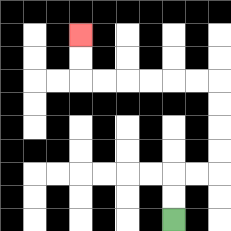{'start': '[7, 9]', 'end': '[3, 1]', 'path_directions': 'U,U,R,R,U,U,U,U,L,L,L,L,L,L,U,U', 'path_coordinates': '[[7, 9], [7, 8], [7, 7], [8, 7], [9, 7], [9, 6], [9, 5], [9, 4], [9, 3], [8, 3], [7, 3], [6, 3], [5, 3], [4, 3], [3, 3], [3, 2], [3, 1]]'}